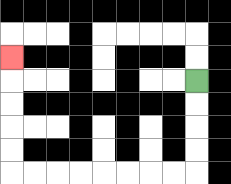{'start': '[8, 3]', 'end': '[0, 2]', 'path_directions': 'D,D,D,D,L,L,L,L,L,L,L,L,U,U,U,U,U', 'path_coordinates': '[[8, 3], [8, 4], [8, 5], [8, 6], [8, 7], [7, 7], [6, 7], [5, 7], [4, 7], [3, 7], [2, 7], [1, 7], [0, 7], [0, 6], [0, 5], [0, 4], [0, 3], [0, 2]]'}